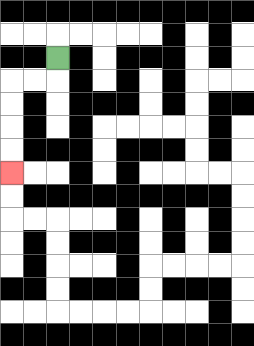{'start': '[2, 2]', 'end': '[0, 7]', 'path_directions': 'D,L,L,D,D,D,D', 'path_coordinates': '[[2, 2], [2, 3], [1, 3], [0, 3], [0, 4], [0, 5], [0, 6], [0, 7]]'}